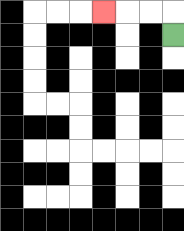{'start': '[7, 1]', 'end': '[4, 0]', 'path_directions': 'U,L,L,L', 'path_coordinates': '[[7, 1], [7, 0], [6, 0], [5, 0], [4, 0]]'}